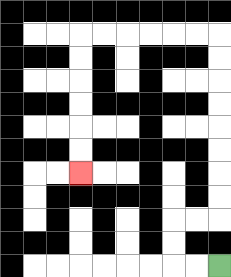{'start': '[9, 11]', 'end': '[3, 7]', 'path_directions': 'L,L,U,U,R,R,U,U,U,U,U,U,U,U,L,L,L,L,L,L,D,D,D,D,D,D', 'path_coordinates': '[[9, 11], [8, 11], [7, 11], [7, 10], [7, 9], [8, 9], [9, 9], [9, 8], [9, 7], [9, 6], [9, 5], [9, 4], [9, 3], [9, 2], [9, 1], [8, 1], [7, 1], [6, 1], [5, 1], [4, 1], [3, 1], [3, 2], [3, 3], [3, 4], [3, 5], [3, 6], [3, 7]]'}